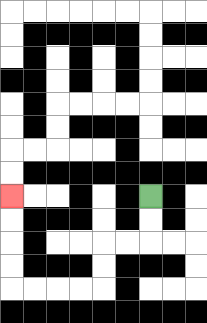{'start': '[6, 8]', 'end': '[0, 8]', 'path_directions': 'D,D,L,L,D,D,L,L,L,L,U,U,U,U', 'path_coordinates': '[[6, 8], [6, 9], [6, 10], [5, 10], [4, 10], [4, 11], [4, 12], [3, 12], [2, 12], [1, 12], [0, 12], [0, 11], [0, 10], [0, 9], [0, 8]]'}